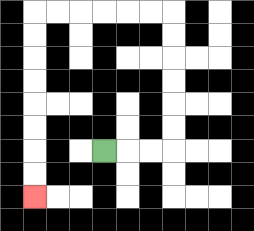{'start': '[4, 6]', 'end': '[1, 8]', 'path_directions': 'R,R,R,U,U,U,U,U,U,L,L,L,L,L,L,D,D,D,D,D,D,D,D', 'path_coordinates': '[[4, 6], [5, 6], [6, 6], [7, 6], [7, 5], [7, 4], [7, 3], [7, 2], [7, 1], [7, 0], [6, 0], [5, 0], [4, 0], [3, 0], [2, 0], [1, 0], [1, 1], [1, 2], [1, 3], [1, 4], [1, 5], [1, 6], [1, 7], [1, 8]]'}